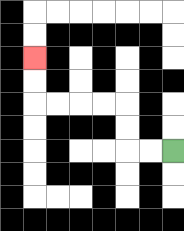{'start': '[7, 6]', 'end': '[1, 2]', 'path_directions': 'L,L,U,U,L,L,L,L,U,U', 'path_coordinates': '[[7, 6], [6, 6], [5, 6], [5, 5], [5, 4], [4, 4], [3, 4], [2, 4], [1, 4], [1, 3], [1, 2]]'}